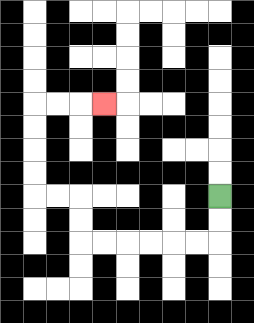{'start': '[9, 8]', 'end': '[4, 4]', 'path_directions': 'D,D,L,L,L,L,L,L,U,U,L,L,U,U,U,U,R,R,R', 'path_coordinates': '[[9, 8], [9, 9], [9, 10], [8, 10], [7, 10], [6, 10], [5, 10], [4, 10], [3, 10], [3, 9], [3, 8], [2, 8], [1, 8], [1, 7], [1, 6], [1, 5], [1, 4], [2, 4], [3, 4], [4, 4]]'}